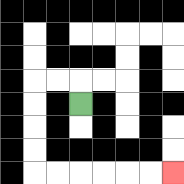{'start': '[3, 4]', 'end': '[7, 7]', 'path_directions': 'U,L,L,D,D,D,D,R,R,R,R,R,R', 'path_coordinates': '[[3, 4], [3, 3], [2, 3], [1, 3], [1, 4], [1, 5], [1, 6], [1, 7], [2, 7], [3, 7], [4, 7], [5, 7], [6, 7], [7, 7]]'}